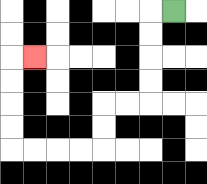{'start': '[7, 0]', 'end': '[1, 2]', 'path_directions': 'L,D,D,D,D,L,L,D,D,L,L,L,L,U,U,U,U,R', 'path_coordinates': '[[7, 0], [6, 0], [6, 1], [6, 2], [6, 3], [6, 4], [5, 4], [4, 4], [4, 5], [4, 6], [3, 6], [2, 6], [1, 6], [0, 6], [0, 5], [0, 4], [0, 3], [0, 2], [1, 2]]'}